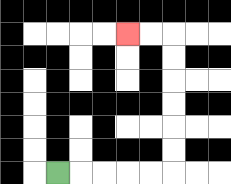{'start': '[2, 7]', 'end': '[5, 1]', 'path_directions': 'R,R,R,R,R,U,U,U,U,U,U,L,L', 'path_coordinates': '[[2, 7], [3, 7], [4, 7], [5, 7], [6, 7], [7, 7], [7, 6], [7, 5], [7, 4], [7, 3], [7, 2], [7, 1], [6, 1], [5, 1]]'}